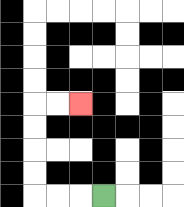{'start': '[4, 8]', 'end': '[3, 4]', 'path_directions': 'L,L,L,U,U,U,U,R,R', 'path_coordinates': '[[4, 8], [3, 8], [2, 8], [1, 8], [1, 7], [1, 6], [1, 5], [1, 4], [2, 4], [3, 4]]'}